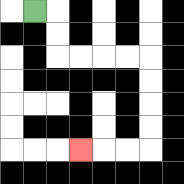{'start': '[1, 0]', 'end': '[3, 6]', 'path_directions': 'R,D,D,R,R,R,R,D,D,D,D,L,L,L', 'path_coordinates': '[[1, 0], [2, 0], [2, 1], [2, 2], [3, 2], [4, 2], [5, 2], [6, 2], [6, 3], [6, 4], [6, 5], [6, 6], [5, 6], [4, 6], [3, 6]]'}